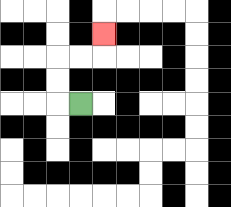{'start': '[3, 4]', 'end': '[4, 1]', 'path_directions': 'L,U,U,R,R,U', 'path_coordinates': '[[3, 4], [2, 4], [2, 3], [2, 2], [3, 2], [4, 2], [4, 1]]'}